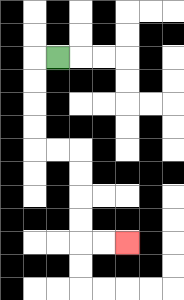{'start': '[2, 2]', 'end': '[5, 10]', 'path_directions': 'L,D,D,D,D,R,R,D,D,D,D,R,R', 'path_coordinates': '[[2, 2], [1, 2], [1, 3], [1, 4], [1, 5], [1, 6], [2, 6], [3, 6], [3, 7], [3, 8], [3, 9], [3, 10], [4, 10], [5, 10]]'}